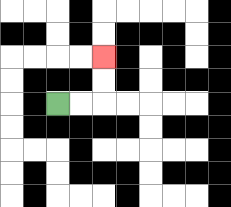{'start': '[2, 4]', 'end': '[4, 2]', 'path_directions': 'R,R,U,U', 'path_coordinates': '[[2, 4], [3, 4], [4, 4], [4, 3], [4, 2]]'}